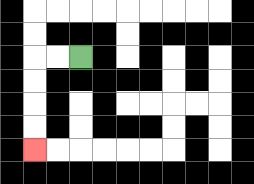{'start': '[3, 2]', 'end': '[1, 6]', 'path_directions': 'L,L,D,D,D,D', 'path_coordinates': '[[3, 2], [2, 2], [1, 2], [1, 3], [1, 4], [1, 5], [1, 6]]'}